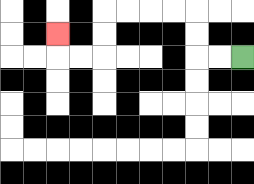{'start': '[10, 2]', 'end': '[2, 1]', 'path_directions': 'L,L,U,U,L,L,L,L,D,D,L,L,U', 'path_coordinates': '[[10, 2], [9, 2], [8, 2], [8, 1], [8, 0], [7, 0], [6, 0], [5, 0], [4, 0], [4, 1], [4, 2], [3, 2], [2, 2], [2, 1]]'}